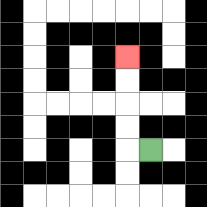{'start': '[6, 6]', 'end': '[5, 2]', 'path_directions': 'L,U,U,U,U', 'path_coordinates': '[[6, 6], [5, 6], [5, 5], [5, 4], [5, 3], [5, 2]]'}